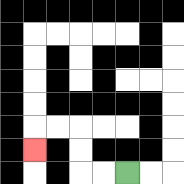{'start': '[5, 7]', 'end': '[1, 6]', 'path_directions': 'L,L,U,U,L,L,D', 'path_coordinates': '[[5, 7], [4, 7], [3, 7], [3, 6], [3, 5], [2, 5], [1, 5], [1, 6]]'}